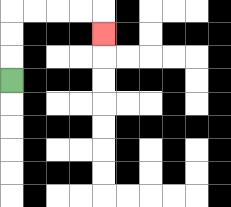{'start': '[0, 3]', 'end': '[4, 1]', 'path_directions': 'U,U,U,R,R,R,R,D', 'path_coordinates': '[[0, 3], [0, 2], [0, 1], [0, 0], [1, 0], [2, 0], [3, 0], [4, 0], [4, 1]]'}